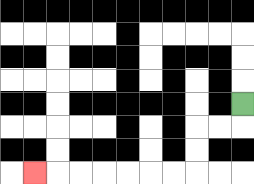{'start': '[10, 4]', 'end': '[1, 7]', 'path_directions': 'D,L,L,D,D,L,L,L,L,L,L,L', 'path_coordinates': '[[10, 4], [10, 5], [9, 5], [8, 5], [8, 6], [8, 7], [7, 7], [6, 7], [5, 7], [4, 7], [3, 7], [2, 7], [1, 7]]'}